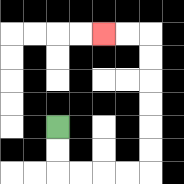{'start': '[2, 5]', 'end': '[4, 1]', 'path_directions': 'D,D,R,R,R,R,U,U,U,U,U,U,L,L', 'path_coordinates': '[[2, 5], [2, 6], [2, 7], [3, 7], [4, 7], [5, 7], [6, 7], [6, 6], [6, 5], [6, 4], [6, 3], [6, 2], [6, 1], [5, 1], [4, 1]]'}